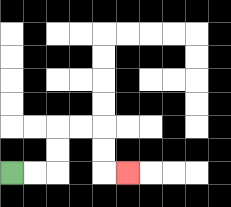{'start': '[0, 7]', 'end': '[5, 7]', 'path_directions': 'R,R,U,U,R,R,D,D,R', 'path_coordinates': '[[0, 7], [1, 7], [2, 7], [2, 6], [2, 5], [3, 5], [4, 5], [4, 6], [4, 7], [5, 7]]'}